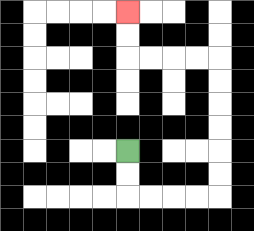{'start': '[5, 6]', 'end': '[5, 0]', 'path_directions': 'D,D,R,R,R,R,U,U,U,U,U,U,L,L,L,L,U,U', 'path_coordinates': '[[5, 6], [5, 7], [5, 8], [6, 8], [7, 8], [8, 8], [9, 8], [9, 7], [9, 6], [9, 5], [9, 4], [9, 3], [9, 2], [8, 2], [7, 2], [6, 2], [5, 2], [5, 1], [5, 0]]'}